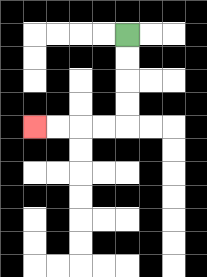{'start': '[5, 1]', 'end': '[1, 5]', 'path_directions': 'D,D,D,D,L,L,L,L', 'path_coordinates': '[[5, 1], [5, 2], [5, 3], [5, 4], [5, 5], [4, 5], [3, 5], [2, 5], [1, 5]]'}